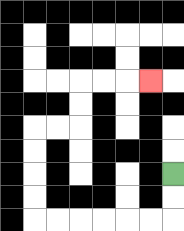{'start': '[7, 7]', 'end': '[6, 3]', 'path_directions': 'D,D,L,L,L,L,L,L,U,U,U,U,R,R,U,U,R,R,R', 'path_coordinates': '[[7, 7], [7, 8], [7, 9], [6, 9], [5, 9], [4, 9], [3, 9], [2, 9], [1, 9], [1, 8], [1, 7], [1, 6], [1, 5], [2, 5], [3, 5], [3, 4], [3, 3], [4, 3], [5, 3], [6, 3]]'}